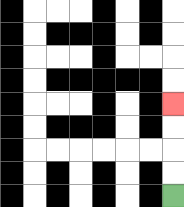{'start': '[7, 8]', 'end': '[7, 4]', 'path_directions': 'U,U,U,U', 'path_coordinates': '[[7, 8], [7, 7], [7, 6], [7, 5], [7, 4]]'}